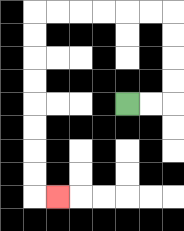{'start': '[5, 4]', 'end': '[2, 8]', 'path_directions': 'R,R,U,U,U,U,L,L,L,L,L,L,D,D,D,D,D,D,D,D,R', 'path_coordinates': '[[5, 4], [6, 4], [7, 4], [7, 3], [7, 2], [7, 1], [7, 0], [6, 0], [5, 0], [4, 0], [3, 0], [2, 0], [1, 0], [1, 1], [1, 2], [1, 3], [1, 4], [1, 5], [1, 6], [1, 7], [1, 8], [2, 8]]'}